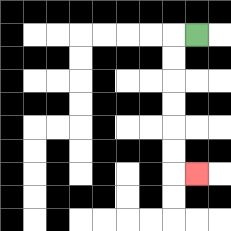{'start': '[8, 1]', 'end': '[8, 7]', 'path_directions': 'L,D,D,D,D,D,D,R', 'path_coordinates': '[[8, 1], [7, 1], [7, 2], [7, 3], [7, 4], [7, 5], [7, 6], [7, 7], [8, 7]]'}